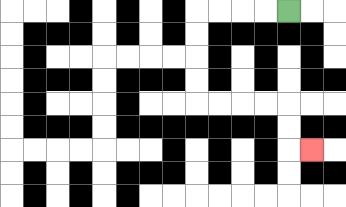{'start': '[12, 0]', 'end': '[13, 6]', 'path_directions': 'L,L,L,L,D,D,D,D,R,R,R,R,D,D,R', 'path_coordinates': '[[12, 0], [11, 0], [10, 0], [9, 0], [8, 0], [8, 1], [8, 2], [8, 3], [8, 4], [9, 4], [10, 4], [11, 4], [12, 4], [12, 5], [12, 6], [13, 6]]'}